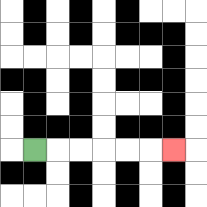{'start': '[1, 6]', 'end': '[7, 6]', 'path_directions': 'R,R,R,R,R,R', 'path_coordinates': '[[1, 6], [2, 6], [3, 6], [4, 6], [5, 6], [6, 6], [7, 6]]'}